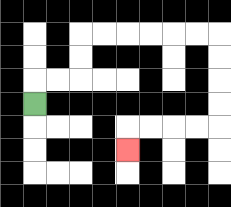{'start': '[1, 4]', 'end': '[5, 6]', 'path_directions': 'U,R,R,U,U,R,R,R,R,R,R,D,D,D,D,L,L,L,L,D', 'path_coordinates': '[[1, 4], [1, 3], [2, 3], [3, 3], [3, 2], [3, 1], [4, 1], [5, 1], [6, 1], [7, 1], [8, 1], [9, 1], [9, 2], [9, 3], [9, 4], [9, 5], [8, 5], [7, 5], [6, 5], [5, 5], [5, 6]]'}